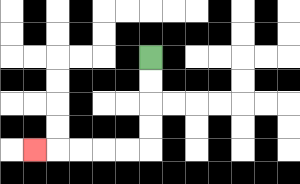{'start': '[6, 2]', 'end': '[1, 6]', 'path_directions': 'D,D,D,D,L,L,L,L,L', 'path_coordinates': '[[6, 2], [6, 3], [6, 4], [6, 5], [6, 6], [5, 6], [4, 6], [3, 6], [2, 6], [1, 6]]'}